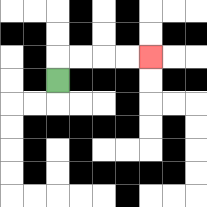{'start': '[2, 3]', 'end': '[6, 2]', 'path_directions': 'U,R,R,R,R', 'path_coordinates': '[[2, 3], [2, 2], [3, 2], [4, 2], [5, 2], [6, 2]]'}